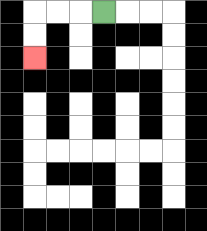{'start': '[4, 0]', 'end': '[1, 2]', 'path_directions': 'L,L,L,D,D', 'path_coordinates': '[[4, 0], [3, 0], [2, 0], [1, 0], [1, 1], [1, 2]]'}